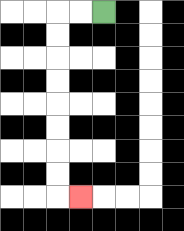{'start': '[4, 0]', 'end': '[3, 8]', 'path_directions': 'L,L,D,D,D,D,D,D,D,D,R', 'path_coordinates': '[[4, 0], [3, 0], [2, 0], [2, 1], [2, 2], [2, 3], [2, 4], [2, 5], [2, 6], [2, 7], [2, 8], [3, 8]]'}